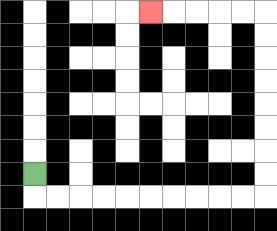{'start': '[1, 7]', 'end': '[6, 0]', 'path_directions': 'D,R,R,R,R,R,R,R,R,R,R,U,U,U,U,U,U,U,U,L,L,L,L,L', 'path_coordinates': '[[1, 7], [1, 8], [2, 8], [3, 8], [4, 8], [5, 8], [6, 8], [7, 8], [8, 8], [9, 8], [10, 8], [11, 8], [11, 7], [11, 6], [11, 5], [11, 4], [11, 3], [11, 2], [11, 1], [11, 0], [10, 0], [9, 0], [8, 0], [7, 0], [6, 0]]'}